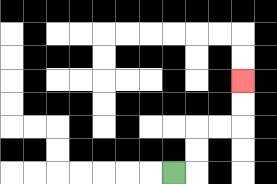{'start': '[7, 7]', 'end': '[10, 3]', 'path_directions': 'R,U,U,R,R,U,U', 'path_coordinates': '[[7, 7], [8, 7], [8, 6], [8, 5], [9, 5], [10, 5], [10, 4], [10, 3]]'}